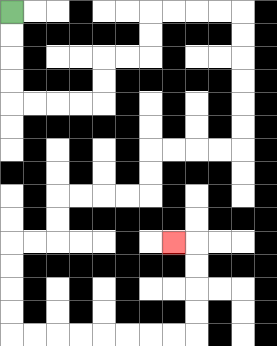{'start': '[0, 0]', 'end': '[7, 10]', 'path_directions': 'D,D,D,D,R,R,R,R,U,U,R,R,U,U,R,R,R,R,D,D,D,D,D,D,L,L,L,L,D,D,L,L,L,L,D,D,L,L,D,D,D,D,R,R,R,R,R,R,R,R,U,U,U,U,L', 'path_coordinates': '[[0, 0], [0, 1], [0, 2], [0, 3], [0, 4], [1, 4], [2, 4], [3, 4], [4, 4], [4, 3], [4, 2], [5, 2], [6, 2], [6, 1], [6, 0], [7, 0], [8, 0], [9, 0], [10, 0], [10, 1], [10, 2], [10, 3], [10, 4], [10, 5], [10, 6], [9, 6], [8, 6], [7, 6], [6, 6], [6, 7], [6, 8], [5, 8], [4, 8], [3, 8], [2, 8], [2, 9], [2, 10], [1, 10], [0, 10], [0, 11], [0, 12], [0, 13], [0, 14], [1, 14], [2, 14], [3, 14], [4, 14], [5, 14], [6, 14], [7, 14], [8, 14], [8, 13], [8, 12], [8, 11], [8, 10], [7, 10]]'}